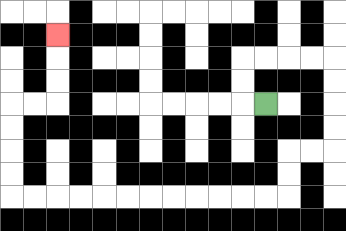{'start': '[11, 4]', 'end': '[2, 1]', 'path_directions': 'L,U,U,R,R,R,R,D,D,D,D,L,L,D,D,L,L,L,L,L,L,L,L,L,L,L,L,U,U,U,U,R,R,U,U,U', 'path_coordinates': '[[11, 4], [10, 4], [10, 3], [10, 2], [11, 2], [12, 2], [13, 2], [14, 2], [14, 3], [14, 4], [14, 5], [14, 6], [13, 6], [12, 6], [12, 7], [12, 8], [11, 8], [10, 8], [9, 8], [8, 8], [7, 8], [6, 8], [5, 8], [4, 8], [3, 8], [2, 8], [1, 8], [0, 8], [0, 7], [0, 6], [0, 5], [0, 4], [1, 4], [2, 4], [2, 3], [2, 2], [2, 1]]'}